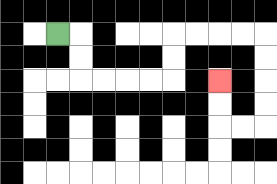{'start': '[2, 1]', 'end': '[9, 3]', 'path_directions': 'R,D,D,R,R,R,R,U,U,R,R,R,R,D,D,D,D,L,L,U,U', 'path_coordinates': '[[2, 1], [3, 1], [3, 2], [3, 3], [4, 3], [5, 3], [6, 3], [7, 3], [7, 2], [7, 1], [8, 1], [9, 1], [10, 1], [11, 1], [11, 2], [11, 3], [11, 4], [11, 5], [10, 5], [9, 5], [9, 4], [9, 3]]'}